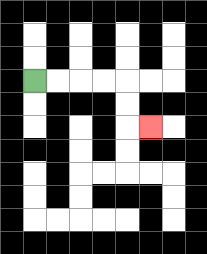{'start': '[1, 3]', 'end': '[6, 5]', 'path_directions': 'R,R,R,R,D,D,R', 'path_coordinates': '[[1, 3], [2, 3], [3, 3], [4, 3], [5, 3], [5, 4], [5, 5], [6, 5]]'}